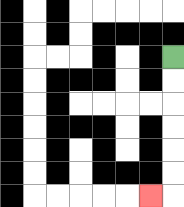{'start': '[7, 2]', 'end': '[6, 8]', 'path_directions': 'D,D,D,D,D,D,L', 'path_coordinates': '[[7, 2], [7, 3], [7, 4], [7, 5], [7, 6], [7, 7], [7, 8], [6, 8]]'}